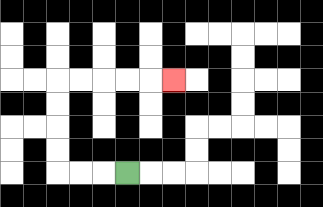{'start': '[5, 7]', 'end': '[7, 3]', 'path_directions': 'L,L,L,U,U,U,U,R,R,R,R,R', 'path_coordinates': '[[5, 7], [4, 7], [3, 7], [2, 7], [2, 6], [2, 5], [2, 4], [2, 3], [3, 3], [4, 3], [5, 3], [6, 3], [7, 3]]'}